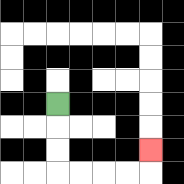{'start': '[2, 4]', 'end': '[6, 6]', 'path_directions': 'D,D,D,R,R,R,R,U', 'path_coordinates': '[[2, 4], [2, 5], [2, 6], [2, 7], [3, 7], [4, 7], [5, 7], [6, 7], [6, 6]]'}